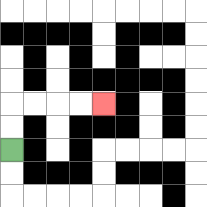{'start': '[0, 6]', 'end': '[4, 4]', 'path_directions': 'U,U,R,R,R,R', 'path_coordinates': '[[0, 6], [0, 5], [0, 4], [1, 4], [2, 4], [3, 4], [4, 4]]'}